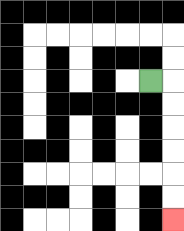{'start': '[6, 3]', 'end': '[7, 9]', 'path_directions': 'R,D,D,D,D,D,D', 'path_coordinates': '[[6, 3], [7, 3], [7, 4], [7, 5], [7, 6], [7, 7], [7, 8], [7, 9]]'}